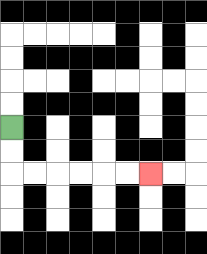{'start': '[0, 5]', 'end': '[6, 7]', 'path_directions': 'D,D,R,R,R,R,R,R', 'path_coordinates': '[[0, 5], [0, 6], [0, 7], [1, 7], [2, 7], [3, 7], [4, 7], [5, 7], [6, 7]]'}